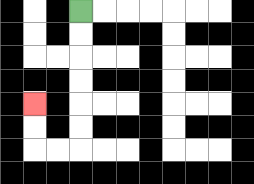{'start': '[3, 0]', 'end': '[1, 4]', 'path_directions': 'D,D,D,D,D,D,L,L,U,U', 'path_coordinates': '[[3, 0], [3, 1], [3, 2], [3, 3], [3, 4], [3, 5], [3, 6], [2, 6], [1, 6], [1, 5], [1, 4]]'}